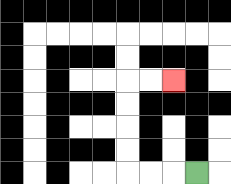{'start': '[8, 7]', 'end': '[7, 3]', 'path_directions': 'L,L,L,U,U,U,U,R,R', 'path_coordinates': '[[8, 7], [7, 7], [6, 7], [5, 7], [5, 6], [5, 5], [5, 4], [5, 3], [6, 3], [7, 3]]'}